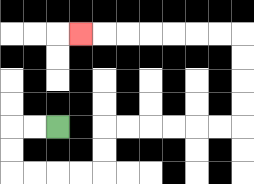{'start': '[2, 5]', 'end': '[3, 1]', 'path_directions': 'L,L,D,D,R,R,R,R,U,U,R,R,R,R,R,R,U,U,U,U,L,L,L,L,L,L,L', 'path_coordinates': '[[2, 5], [1, 5], [0, 5], [0, 6], [0, 7], [1, 7], [2, 7], [3, 7], [4, 7], [4, 6], [4, 5], [5, 5], [6, 5], [7, 5], [8, 5], [9, 5], [10, 5], [10, 4], [10, 3], [10, 2], [10, 1], [9, 1], [8, 1], [7, 1], [6, 1], [5, 1], [4, 1], [3, 1]]'}